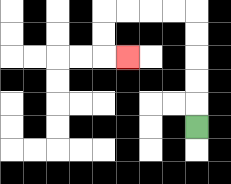{'start': '[8, 5]', 'end': '[5, 2]', 'path_directions': 'U,U,U,U,U,L,L,L,L,D,D,R', 'path_coordinates': '[[8, 5], [8, 4], [8, 3], [8, 2], [8, 1], [8, 0], [7, 0], [6, 0], [5, 0], [4, 0], [4, 1], [4, 2], [5, 2]]'}